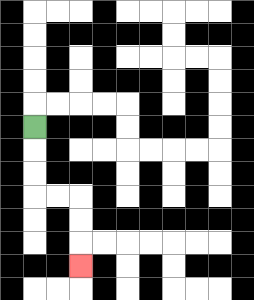{'start': '[1, 5]', 'end': '[3, 11]', 'path_directions': 'D,D,D,R,R,D,D,D', 'path_coordinates': '[[1, 5], [1, 6], [1, 7], [1, 8], [2, 8], [3, 8], [3, 9], [3, 10], [3, 11]]'}